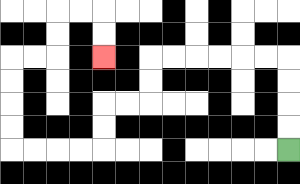{'start': '[12, 6]', 'end': '[4, 2]', 'path_directions': 'U,U,U,U,L,L,L,L,L,L,D,D,L,L,D,D,L,L,L,L,U,U,U,U,R,R,U,U,R,R,D,D', 'path_coordinates': '[[12, 6], [12, 5], [12, 4], [12, 3], [12, 2], [11, 2], [10, 2], [9, 2], [8, 2], [7, 2], [6, 2], [6, 3], [6, 4], [5, 4], [4, 4], [4, 5], [4, 6], [3, 6], [2, 6], [1, 6], [0, 6], [0, 5], [0, 4], [0, 3], [0, 2], [1, 2], [2, 2], [2, 1], [2, 0], [3, 0], [4, 0], [4, 1], [4, 2]]'}